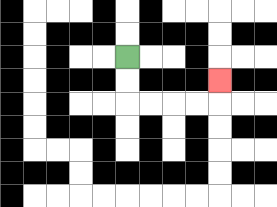{'start': '[5, 2]', 'end': '[9, 3]', 'path_directions': 'D,D,R,R,R,R,U', 'path_coordinates': '[[5, 2], [5, 3], [5, 4], [6, 4], [7, 4], [8, 4], [9, 4], [9, 3]]'}